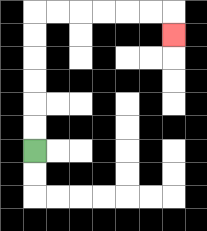{'start': '[1, 6]', 'end': '[7, 1]', 'path_directions': 'U,U,U,U,U,U,R,R,R,R,R,R,D', 'path_coordinates': '[[1, 6], [1, 5], [1, 4], [1, 3], [1, 2], [1, 1], [1, 0], [2, 0], [3, 0], [4, 0], [5, 0], [6, 0], [7, 0], [7, 1]]'}